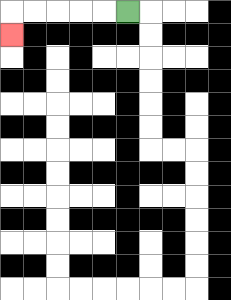{'start': '[5, 0]', 'end': '[0, 1]', 'path_directions': 'L,L,L,L,L,D', 'path_coordinates': '[[5, 0], [4, 0], [3, 0], [2, 0], [1, 0], [0, 0], [0, 1]]'}